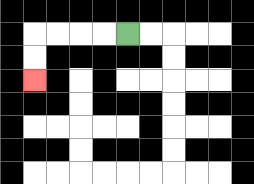{'start': '[5, 1]', 'end': '[1, 3]', 'path_directions': 'L,L,L,L,D,D', 'path_coordinates': '[[5, 1], [4, 1], [3, 1], [2, 1], [1, 1], [1, 2], [1, 3]]'}